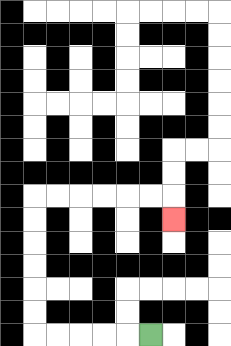{'start': '[6, 14]', 'end': '[7, 9]', 'path_directions': 'L,L,L,L,L,U,U,U,U,U,U,R,R,R,R,R,R,D', 'path_coordinates': '[[6, 14], [5, 14], [4, 14], [3, 14], [2, 14], [1, 14], [1, 13], [1, 12], [1, 11], [1, 10], [1, 9], [1, 8], [2, 8], [3, 8], [4, 8], [5, 8], [6, 8], [7, 8], [7, 9]]'}